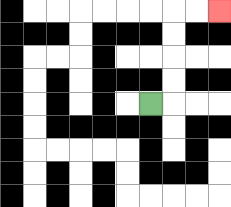{'start': '[6, 4]', 'end': '[9, 0]', 'path_directions': 'R,U,U,U,U,R,R', 'path_coordinates': '[[6, 4], [7, 4], [7, 3], [7, 2], [7, 1], [7, 0], [8, 0], [9, 0]]'}